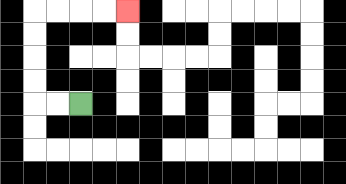{'start': '[3, 4]', 'end': '[5, 0]', 'path_directions': 'L,L,U,U,U,U,R,R,R,R', 'path_coordinates': '[[3, 4], [2, 4], [1, 4], [1, 3], [1, 2], [1, 1], [1, 0], [2, 0], [3, 0], [4, 0], [5, 0]]'}